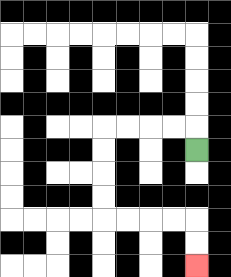{'start': '[8, 6]', 'end': '[8, 11]', 'path_directions': 'U,L,L,L,L,D,D,D,D,R,R,R,R,D,D', 'path_coordinates': '[[8, 6], [8, 5], [7, 5], [6, 5], [5, 5], [4, 5], [4, 6], [4, 7], [4, 8], [4, 9], [5, 9], [6, 9], [7, 9], [8, 9], [8, 10], [8, 11]]'}